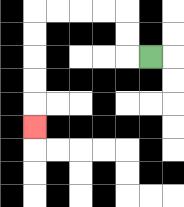{'start': '[6, 2]', 'end': '[1, 5]', 'path_directions': 'L,U,U,L,L,L,L,D,D,D,D,D', 'path_coordinates': '[[6, 2], [5, 2], [5, 1], [5, 0], [4, 0], [3, 0], [2, 0], [1, 0], [1, 1], [1, 2], [1, 3], [1, 4], [1, 5]]'}